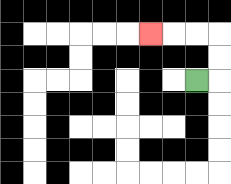{'start': '[8, 3]', 'end': '[6, 1]', 'path_directions': 'R,U,U,L,L,L', 'path_coordinates': '[[8, 3], [9, 3], [9, 2], [9, 1], [8, 1], [7, 1], [6, 1]]'}